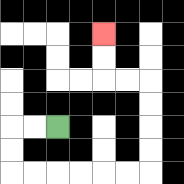{'start': '[2, 5]', 'end': '[4, 1]', 'path_directions': 'L,L,D,D,R,R,R,R,R,R,U,U,U,U,L,L,U,U', 'path_coordinates': '[[2, 5], [1, 5], [0, 5], [0, 6], [0, 7], [1, 7], [2, 7], [3, 7], [4, 7], [5, 7], [6, 7], [6, 6], [6, 5], [6, 4], [6, 3], [5, 3], [4, 3], [4, 2], [4, 1]]'}